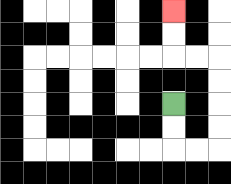{'start': '[7, 4]', 'end': '[7, 0]', 'path_directions': 'D,D,R,R,U,U,U,U,L,L,U,U', 'path_coordinates': '[[7, 4], [7, 5], [7, 6], [8, 6], [9, 6], [9, 5], [9, 4], [9, 3], [9, 2], [8, 2], [7, 2], [7, 1], [7, 0]]'}